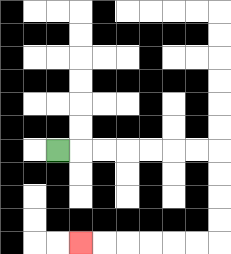{'start': '[2, 6]', 'end': '[3, 10]', 'path_directions': 'R,R,R,R,R,R,R,D,D,D,D,L,L,L,L,L,L', 'path_coordinates': '[[2, 6], [3, 6], [4, 6], [5, 6], [6, 6], [7, 6], [8, 6], [9, 6], [9, 7], [9, 8], [9, 9], [9, 10], [8, 10], [7, 10], [6, 10], [5, 10], [4, 10], [3, 10]]'}